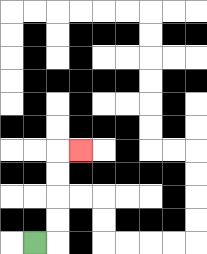{'start': '[1, 10]', 'end': '[3, 6]', 'path_directions': 'R,U,U,U,U,R', 'path_coordinates': '[[1, 10], [2, 10], [2, 9], [2, 8], [2, 7], [2, 6], [3, 6]]'}